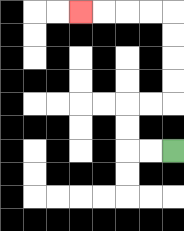{'start': '[7, 6]', 'end': '[3, 0]', 'path_directions': 'L,L,U,U,R,R,U,U,U,U,L,L,L,L', 'path_coordinates': '[[7, 6], [6, 6], [5, 6], [5, 5], [5, 4], [6, 4], [7, 4], [7, 3], [7, 2], [7, 1], [7, 0], [6, 0], [5, 0], [4, 0], [3, 0]]'}